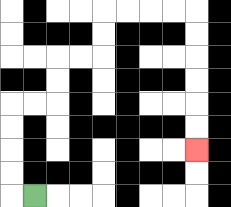{'start': '[1, 8]', 'end': '[8, 6]', 'path_directions': 'L,U,U,U,U,R,R,U,U,R,R,U,U,R,R,R,R,D,D,D,D,D,D', 'path_coordinates': '[[1, 8], [0, 8], [0, 7], [0, 6], [0, 5], [0, 4], [1, 4], [2, 4], [2, 3], [2, 2], [3, 2], [4, 2], [4, 1], [4, 0], [5, 0], [6, 0], [7, 0], [8, 0], [8, 1], [8, 2], [8, 3], [8, 4], [8, 5], [8, 6]]'}